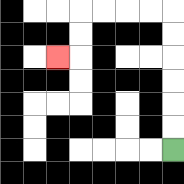{'start': '[7, 6]', 'end': '[2, 2]', 'path_directions': 'U,U,U,U,U,U,L,L,L,L,D,D,L', 'path_coordinates': '[[7, 6], [7, 5], [7, 4], [7, 3], [7, 2], [7, 1], [7, 0], [6, 0], [5, 0], [4, 0], [3, 0], [3, 1], [3, 2], [2, 2]]'}